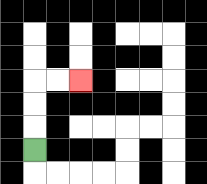{'start': '[1, 6]', 'end': '[3, 3]', 'path_directions': 'U,U,U,R,R', 'path_coordinates': '[[1, 6], [1, 5], [1, 4], [1, 3], [2, 3], [3, 3]]'}